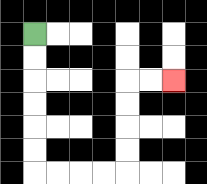{'start': '[1, 1]', 'end': '[7, 3]', 'path_directions': 'D,D,D,D,D,D,R,R,R,R,U,U,U,U,R,R', 'path_coordinates': '[[1, 1], [1, 2], [1, 3], [1, 4], [1, 5], [1, 6], [1, 7], [2, 7], [3, 7], [4, 7], [5, 7], [5, 6], [5, 5], [5, 4], [5, 3], [6, 3], [7, 3]]'}